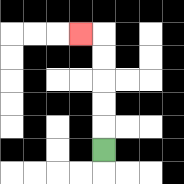{'start': '[4, 6]', 'end': '[3, 1]', 'path_directions': 'U,U,U,U,U,L', 'path_coordinates': '[[4, 6], [4, 5], [4, 4], [4, 3], [4, 2], [4, 1], [3, 1]]'}